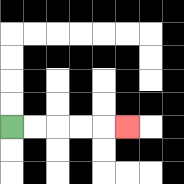{'start': '[0, 5]', 'end': '[5, 5]', 'path_directions': 'R,R,R,R,R', 'path_coordinates': '[[0, 5], [1, 5], [2, 5], [3, 5], [4, 5], [5, 5]]'}